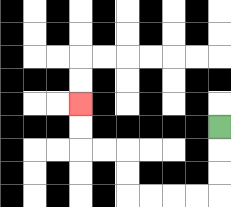{'start': '[9, 5]', 'end': '[3, 4]', 'path_directions': 'D,D,D,L,L,L,L,U,U,L,L,U,U', 'path_coordinates': '[[9, 5], [9, 6], [9, 7], [9, 8], [8, 8], [7, 8], [6, 8], [5, 8], [5, 7], [5, 6], [4, 6], [3, 6], [3, 5], [3, 4]]'}